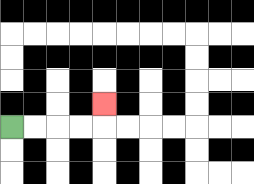{'start': '[0, 5]', 'end': '[4, 4]', 'path_directions': 'R,R,R,R,U', 'path_coordinates': '[[0, 5], [1, 5], [2, 5], [3, 5], [4, 5], [4, 4]]'}